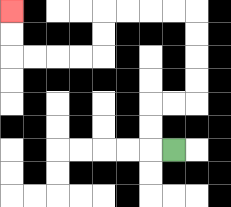{'start': '[7, 6]', 'end': '[0, 0]', 'path_directions': 'L,U,U,R,R,U,U,U,U,L,L,L,L,D,D,L,L,L,L,U,U', 'path_coordinates': '[[7, 6], [6, 6], [6, 5], [6, 4], [7, 4], [8, 4], [8, 3], [8, 2], [8, 1], [8, 0], [7, 0], [6, 0], [5, 0], [4, 0], [4, 1], [4, 2], [3, 2], [2, 2], [1, 2], [0, 2], [0, 1], [0, 0]]'}